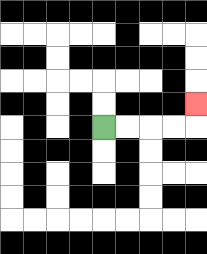{'start': '[4, 5]', 'end': '[8, 4]', 'path_directions': 'R,R,R,R,U', 'path_coordinates': '[[4, 5], [5, 5], [6, 5], [7, 5], [8, 5], [8, 4]]'}